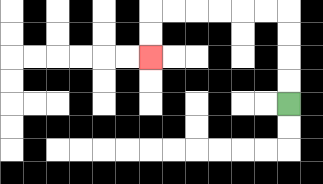{'start': '[12, 4]', 'end': '[6, 2]', 'path_directions': 'U,U,U,U,L,L,L,L,L,L,D,D', 'path_coordinates': '[[12, 4], [12, 3], [12, 2], [12, 1], [12, 0], [11, 0], [10, 0], [9, 0], [8, 0], [7, 0], [6, 0], [6, 1], [6, 2]]'}